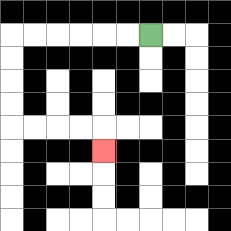{'start': '[6, 1]', 'end': '[4, 6]', 'path_directions': 'L,L,L,L,L,L,D,D,D,D,R,R,R,R,D', 'path_coordinates': '[[6, 1], [5, 1], [4, 1], [3, 1], [2, 1], [1, 1], [0, 1], [0, 2], [0, 3], [0, 4], [0, 5], [1, 5], [2, 5], [3, 5], [4, 5], [4, 6]]'}